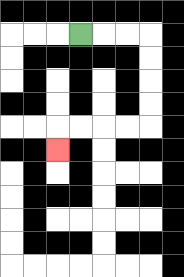{'start': '[3, 1]', 'end': '[2, 6]', 'path_directions': 'R,R,R,D,D,D,D,L,L,L,L,D', 'path_coordinates': '[[3, 1], [4, 1], [5, 1], [6, 1], [6, 2], [6, 3], [6, 4], [6, 5], [5, 5], [4, 5], [3, 5], [2, 5], [2, 6]]'}